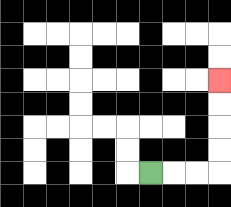{'start': '[6, 7]', 'end': '[9, 3]', 'path_directions': 'R,R,R,U,U,U,U', 'path_coordinates': '[[6, 7], [7, 7], [8, 7], [9, 7], [9, 6], [9, 5], [9, 4], [9, 3]]'}